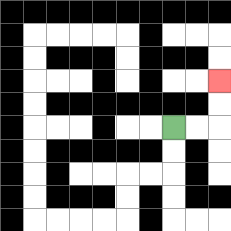{'start': '[7, 5]', 'end': '[9, 3]', 'path_directions': 'R,R,U,U', 'path_coordinates': '[[7, 5], [8, 5], [9, 5], [9, 4], [9, 3]]'}